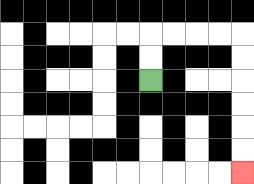{'start': '[6, 3]', 'end': '[10, 7]', 'path_directions': 'U,U,R,R,R,R,D,D,D,D,D,D', 'path_coordinates': '[[6, 3], [6, 2], [6, 1], [7, 1], [8, 1], [9, 1], [10, 1], [10, 2], [10, 3], [10, 4], [10, 5], [10, 6], [10, 7]]'}